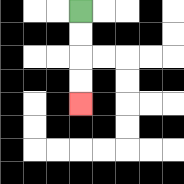{'start': '[3, 0]', 'end': '[3, 4]', 'path_directions': 'D,D,D,D', 'path_coordinates': '[[3, 0], [3, 1], [3, 2], [3, 3], [3, 4]]'}